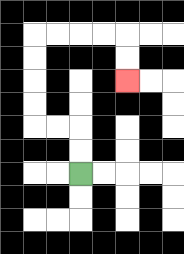{'start': '[3, 7]', 'end': '[5, 3]', 'path_directions': 'U,U,L,L,U,U,U,U,R,R,R,R,D,D', 'path_coordinates': '[[3, 7], [3, 6], [3, 5], [2, 5], [1, 5], [1, 4], [1, 3], [1, 2], [1, 1], [2, 1], [3, 1], [4, 1], [5, 1], [5, 2], [5, 3]]'}